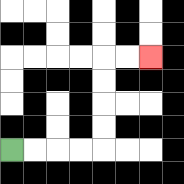{'start': '[0, 6]', 'end': '[6, 2]', 'path_directions': 'R,R,R,R,U,U,U,U,R,R', 'path_coordinates': '[[0, 6], [1, 6], [2, 6], [3, 6], [4, 6], [4, 5], [4, 4], [4, 3], [4, 2], [5, 2], [6, 2]]'}